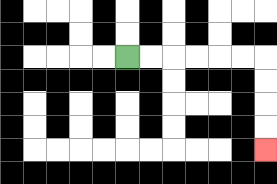{'start': '[5, 2]', 'end': '[11, 6]', 'path_directions': 'R,R,R,R,R,R,D,D,D,D', 'path_coordinates': '[[5, 2], [6, 2], [7, 2], [8, 2], [9, 2], [10, 2], [11, 2], [11, 3], [11, 4], [11, 5], [11, 6]]'}